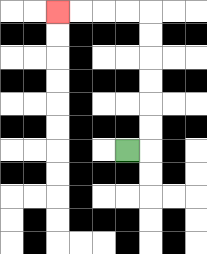{'start': '[5, 6]', 'end': '[2, 0]', 'path_directions': 'R,U,U,U,U,U,U,L,L,L,L', 'path_coordinates': '[[5, 6], [6, 6], [6, 5], [6, 4], [6, 3], [6, 2], [6, 1], [6, 0], [5, 0], [4, 0], [3, 0], [2, 0]]'}